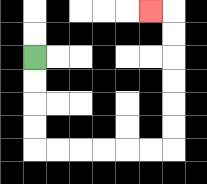{'start': '[1, 2]', 'end': '[6, 0]', 'path_directions': 'D,D,D,D,R,R,R,R,R,R,U,U,U,U,U,U,L', 'path_coordinates': '[[1, 2], [1, 3], [1, 4], [1, 5], [1, 6], [2, 6], [3, 6], [4, 6], [5, 6], [6, 6], [7, 6], [7, 5], [7, 4], [7, 3], [7, 2], [7, 1], [7, 0], [6, 0]]'}